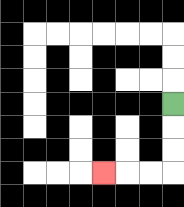{'start': '[7, 4]', 'end': '[4, 7]', 'path_directions': 'D,D,D,L,L,L', 'path_coordinates': '[[7, 4], [7, 5], [7, 6], [7, 7], [6, 7], [5, 7], [4, 7]]'}